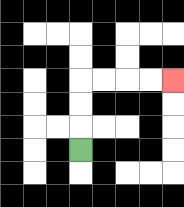{'start': '[3, 6]', 'end': '[7, 3]', 'path_directions': 'U,U,U,R,R,R,R', 'path_coordinates': '[[3, 6], [3, 5], [3, 4], [3, 3], [4, 3], [5, 3], [6, 3], [7, 3]]'}